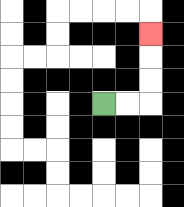{'start': '[4, 4]', 'end': '[6, 1]', 'path_directions': 'R,R,U,U,U', 'path_coordinates': '[[4, 4], [5, 4], [6, 4], [6, 3], [6, 2], [6, 1]]'}